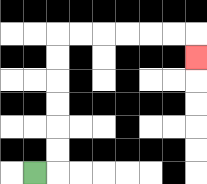{'start': '[1, 7]', 'end': '[8, 2]', 'path_directions': 'R,U,U,U,U,U,U,R,R,R,R,R,R,D', 'path_coordinates': '[[1, 7], [2, 7], [2, 6], [2, 5], [2, 4], [2, 3], [2, 2], [2, 1], [3, 1], [4, 1], [5, 1], [6, 1], [7, 1], [8, 1], [8, 2]]'}